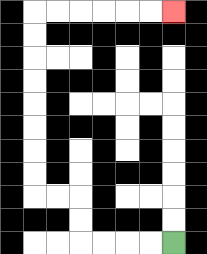{'start': '[7, 10]', 'end': '[7, 0]', 'path_directions': 'L,L,L,L,U,U,L,L,U,U,U,U,U,U,U,U,R,R,R,R,R,R', 'path_coordinates': '[[7, 10], [6, 10], [5, 10], [4, 10], [3, 10], [3, 9], [3, 8], [2, 8], [1, 8], [1, 7], [1, 6], [1, 5], [1, 4], [1, 3], [1, 2], [1, 1], [1, 0], [2, 0], [3, 0], [4, 0], [5, 0], [6, 0], [7, 0]]'}